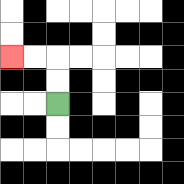{'start': '[2, 4]', 'end': '[0, 2]', 'path_directions': 'U,U,L,L', 'path_coordinates': '[[2, 4], [2, 3], [2, 2], [1, 2], [0, 2]]'}